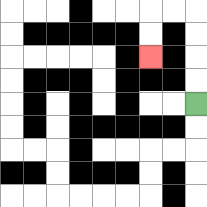{'start': '[8, 4]', 'end': '[6, 2]', 'path_directions': 'U,U,U,U,L,L,D,D', 'path_coordinates': '[[8, 4], [8, 3], [8, 2], [8, 1], [8, 0], [7, 0], [6, 0], [6, 1], [6, 2]]'}